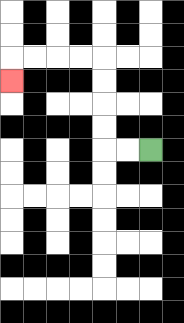{'start': '[6, 6]', 'end': '[0, 3]', 'path_directions': 'L,L,U,U,U,U,L,L,L,L,D', 'path_coordinates': '[[6, 6], [5, 6], [4, 6], [4, 5], [4, 4], [4, 3], [4, 2], [3, 2], [2, 2], [1, 2], [0, 2], [0, 3]]'}